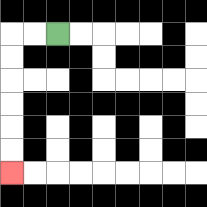{'start': '[2, 1]', 'end': '[0, 7]', 'path_directions': 'L,L,D,D,D,D,D,D', 'path_coordinates': '[[2, 1], [1, 1], [0, 1], [0, 2], [0, 3], [0, 4], [0, 5], [0, 6], [0, 7]]'}